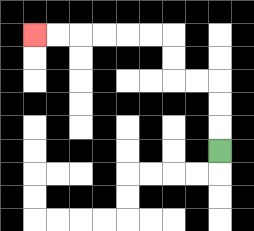{'start': '[9, 6]', 'end': '[1, 1]', 'path_directions': 'U,U,U,L,L,U,U,L,L,L,L,L,L', 'path_coordinates': '[[9, 6], [9, 5], [9, 4], [9, 3], [8, 3], [7, 3], [7, 2], [7, 1], [6, 1], [5, 1], [4, 1], [3, 1], [2, 1], [1, 1]]'}